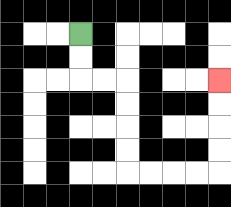{'start': '[3, 1]', 'end': '[9, 3]', 'path_directions': 'D,D,R,R,D,D,D,D,R,R,R,R,U,U,U,U', 'path_coordinates': '[[3, 1], [3, 2], [3, 3], [4, 3], [5, 3], [5, 4], [5, 5], [5, 6], [5, 7], [6, 7], [7, 7], [8, 7], [9, 7], [9, 6], [9, 5], [9, 4], [9, 3]]'}